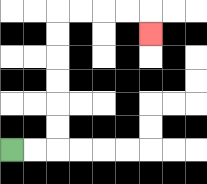{'start': '[0, 6]', 'end': '[6, 1]', 'path_directions': 'R,R,U,U,U,U,U,U,R,R,R,R,D', 'path_coordinates': '[[0, 6], [1, 6], [2, 6], [2, 5], [2, 4], [2, 3], [2, 2], [2, 1], [2, 0], [3, 0], [4, 0], [5, 0], [6, 0], [6, 1]]'}